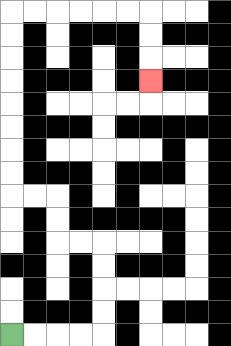{'start': '[0, 14]', 'end': '[6, 3]', 'path_directions': 'R,R,R,R,U,U,U,U,L,L,U,U,L,L,U,U,U,U,U,U,U,U,R,R,R,R,R,R,D,D,D', 'path_coordinates': '[[0, 14], [1, 14], [2, 14], [3, 14], [4, 14], [4, 13], [4, 12], [4, 11], [4, 10], [3, 10], [2, 10], [2, 9], [2, 8], [1, 8], [0, 8], [0, 7], [0, 6], [0, 5], [0, 4], [0, 3], [0, 2], [0, 1], [0, 0], [1, 0], [2, 0], [3, 0], [4, 0], [5, 0], [6, 0], [6, 1], [6, 2], [6, 3]]'}